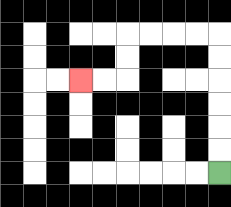{'start': '[9, 7]', 'end': '[3, 3]', 'path_directions': 'U,U,U,U,U,U,L,L,L,L,D,D,L,L', 'path_coordinates': '[[9, 7], [9, 6], [9, 5], [9, 4], [9, 3], [9, 2], [9, 1], [8, 1], [7, 1], [6, 1], [5, 1], [5, 2], [5, 3], [4, 3], [3, 3]]'}